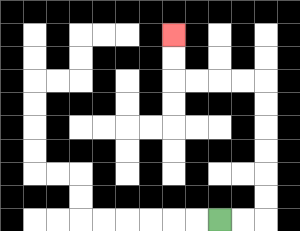{'start': '[9, 9]', 'end': '[7, 1]', 'path_directions': 'R,R,U,U,U,U,U,U,L,L,L,L,U,U', 'path_coordinates': '[[9, 9], [10, 9], [11, 9], [11, 8], [11, 7], [11, 6], [11, 5], [11, 4], [11, 3], [10, 3], [9, 3], [8, 3], [7, 3], [7, 2], [7, 1]]'}